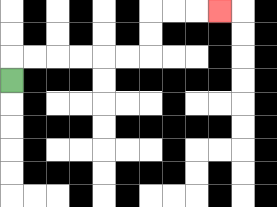{'start': '[0, 3]', 'end': '[9, 0]', 'path_directions': 'U,R,R,R,R,R,R,U,U,R,R,R', 'path_coordinates': '[[0, 3], [0, 2], [1, 2], [2, 2], [3, 2], [4, 2], [5, 2], [6, 2], [6, 1], [6, 0], [7, 0], [8, 0], [9, 0]]'}